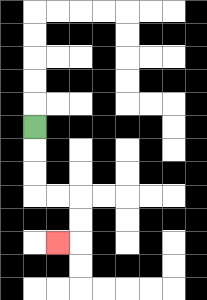{'start': '[1, 5]', 'end': '[2, 10]', 'path_directions': 'D,D,D,R,R,D,D,L', 'path_coordinates': '[[1, 5], [1, 6], [1, 7], [1, 8], [2, 8], [3, 8], [3, 9], [3, 10], [2, 10]]'}